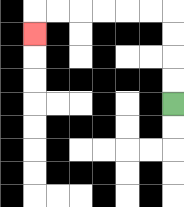{'start': '[7, 4]', 'end': '[1, 1]', 'path_directions': 'U,U,U,U,L,L,L,L,L,L,D', 'path_coordinates': '[[7, 4], [7, 3], [7, 2], [7, 1], [7, 0], [6, 0], [5, 0], [4, 0], [3, 0], [2, 0], [1, 0], [1, 1]]'}